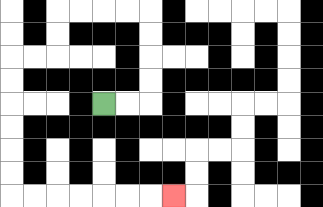{'start': '[4, 4]', 'end': '[7, 8]', 'path_directions': 'R,R,U,U,U,U,L,L,L,L,D,D,L,L,D,D,D,D,D,D,R,R,R,R,R,R,R', 'path_coordinates': '[[4, 4], [5, 4], [6, 4], [6, 3], [6, 2], [6, 1], [6, 0], [5, 0], [4, 0], [3, 0], [2, 0], [2, 1], [2, 2], [1, 2], [0, 2], [0, 3], [0, 4], [0, 5], [0, 6], [0, 7], [0, 8], [1, 8], [2, 8], [3, 8], [4, 8], [5, 8], [6, 8], [7, 8]]'}